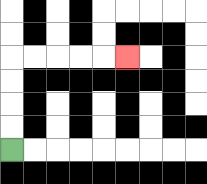{'start': '[0, 6]', 'end': '[5, 2]', 'path_directions': 'U,U,U,U,R,R,R,R,R', 'path_coordinates': '[[0, 6], [0, 5], [0, 4], [0, 3], [0, 2], [1, 2], [2, 2], [3, 2], [4, 2], [5, 2]]'}